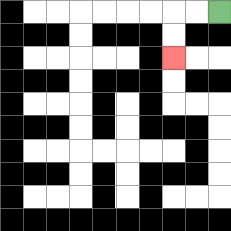{'start': '[9, 0]', 'end': '[7, 2]', 'path_directions': 'L,L,D,D', 'path_coordinates': '[[9, 0], [8, 0], [7, 0], [7, 1], [7, 2]]'}